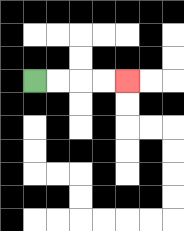{'start': '[1, 3]', 'end': '[5, 3]', 'path_directions': 'R,R,R,R', 'path_coordinates': '[[1, 3], [2, 3], [3, 3], [4, 3], [5, 3]]'}